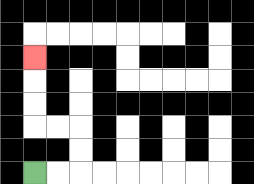{'start': '[1, 7]', 'end': '[1, 2]', 'path_directions': 'R,R,U,U,L,L,U,U,U', 'path_coordinates': '[[1, 7], [2, 7], [3, 7], [3, 6], [3, 5], [2, 5], [1, 5], [1, 4], [1, 3], [1, 2]]'}